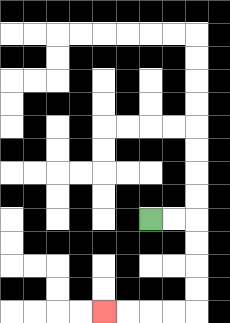{'start': '[6, 9]', 'end': '[4, 13]', 'path_directions': 'R,R,D,D,D,D,L,L,L,L', 'path_coordinates': '[[6, 9], [7, 9], [8, 9], [8, 10], [8, 11], [8, 12], [8, 13], [7, 13], [6, 13], [5, 13], [4, 13]]'}